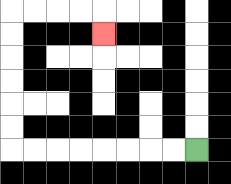{'start': '[8, 6]', 'end': '[4, 1]', 'path_directions': 'L,L,L,L,L,L,L,L,U,U,U,U,U,U,R,R,R,R,D', 'path_coordinates': '[[8, 6], [7, 6], [6, 6], [5, 6], [4, 6], [3, 6], [2, 6], [1, 6], [0, 6], [0, 5], [0, 4], [0, 3], [0, 2], [0, 1], [0, 0], [1, 0], [2, 0], [3, 0], [4, 0], [4, 1]]'}